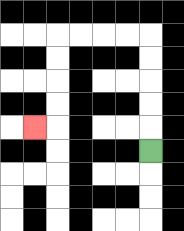{'start': '[6, 6]', 'end': '[1, 5]', 'path_directions': 'U,U,U,U,U,L,L,L,L,D,D,D,D,L', 'path_coordinates': '[[6, 6], [6, 5], [6, 4], [6, 3], [6, 2], [6, 1], [5, 1], [4, 1], [3, 1], [2, 1], [2, 2], [2, 3], [2, 4], [2, 5], [1, 5]]'}